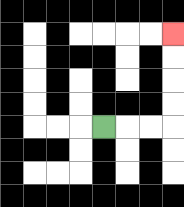{'start': '[4, 5]', 'end': '[7, 1]', 'path_directions': 'R,R,R,U,U,U,U', 'path_coordinates': '[[4, 5], [5, 5], [6, 5], [7, 5], [7, 4], [7, 3], [7, 2], [7, 1]]'}